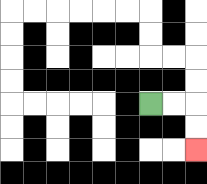{'start': '[6, 4]', 'end': '[8, 6]', 'path_directions': 'R,R,D,D', 'path_coordinates': '[[6, 4], [7, 4], [8, 4], [8, 5], [8, 6]]'}